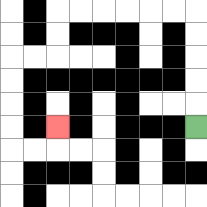{'start': '[8, 5]', 'end': '[2, 5]', 'path_directions': 'U,U,U,U,U,L,L,L,L,L,L,D,D,L,L,D,D,D,D,R,R,U', 'path_coordinates': '[[8, 5], [8, 4], [8, 3], [8, 2], [8, 1], [8, 0], [7, 0], [6, 0], [5, 0], [4, 0], [3, 0], [2, 0], [2, 1], [2, 2], [1, 2], [0, 2], [0, 3], [0, 4], [0, 5], [0, 6], [1, 6], [2, 6], [2, 5]]'}